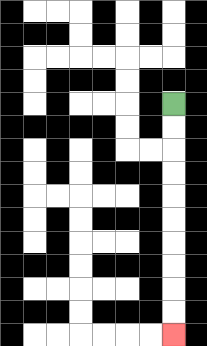{'start': '[7, 4]', 'end': '[7, 14]', 'path_directions': 'D,D,D,D,D,D,D,D,D,D', 'path_coordinates': '[[7, 4], [7, 5], [7, 6], [7, 7], [7, 8], [7, 9], [7, 10], [7, 11], [7, 12], [7, 13], [7, 14]]'}